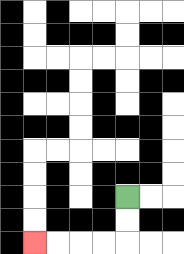{'start': '[5, 8]', 'end': '[1, 10]', 'path_directions': 'D,D,L,L,L,L', 'path_coordinates': '[[5, 8], [5, 9], [5, 10], [4, 10], [3, 10], [2, 10], [1, 10]]'}